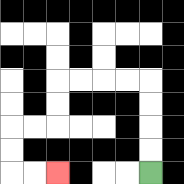{'start': '[6, 7]', 'end': '[2, 7]', 'path_directions': 'U,U,U,U,L,L,L,L,D,D,L,L,D,D,R,R', 'path_coordinates': '[[6, 7], [6, 6], [6, 5], [6, 4], [6, 3], [5, 3], [4, 3], [3, 3], [2, 3], [2, 4], [2, 5], [1, 5], [0, 5], [0, 6], [0, 7], [1, 7], [2, 7]]'}